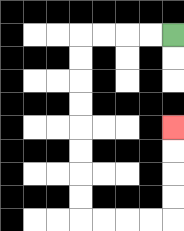{'start': '[7, 1]', 'end': '[7, 5]', 'path_directions': 'L,L,L,L,D,D,D,D,D,D,D,D,R,R,R,R,U,U,U,U', 'path_coordinates': '[[7, 1], [6, 1], [5, 1], [4, 1], [3, 1], [3, 2], [3, 3], [3, 4], [3, 5], [3, 6], [3, 7], [3, 8], [3, 9], [4, 9], [5, 9], [6, 9], [7, 9], [7, 8], [7, 7], [7, 6], [7, 5]]'}